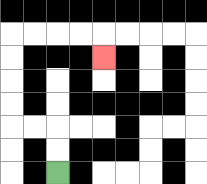{'start': '[2, 7]', 'end': '[4, 2]', 'path_directions': 'U,U,L,L,U,U,U,U,R,R,R,R,D', 'path_coordinates': '[[2, 7], [2, 6], [2, 5], [1, 5], [0, 5], [0, 4], [0, 3], [0, 2], [0, 1], [1, 1], [2, 1], [3, 1], [4, 1], [4, 2]]'}